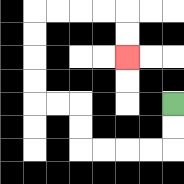{'start': '[7, 4]', 'end': '[5, 2]', 'path_directions': 'D,D,L,L,L,L,U,U,L,L,U,U,U,U,R,R,R,R,D,D', 'path_coordinates': '[[7, 4], [7, 5], [7, 6], [6, 6], [5, 6], [4, 6], [3, 6], [3, 5], [3, 4], [2, 4], [1, 4], [1, 3], [1, 2], [1, 1], [1, 0], [2, 0], [3, 0], [4, 0], [5, 0], [5, 1], [5, 2]]'}